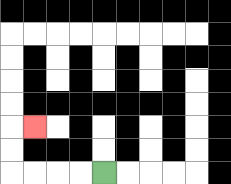{'start': '[4, 7]', 'end': '[1, 5]', 'path_directions': 'L,L,L,L,U,U,R', 'path_coordinates': '[[4, 7], [3, 7], [2, 7], [1, 7], [0, 7], [0, 6], [0, 5], [1, 5]]'}